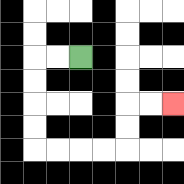{'start': '[3, 2]', 'end': '[7, 4]', 'path_directions': 'L,L,D,D,D,D,R,R,R,R,U,U,R,R', 'path_coordinates': '[[3, 2], [2, 2], [1, 2], [1, 3], [1, 4], [1, 5], [1, 6], [2, 6], [3, 6], [4, 6], [5, 6], [5, 5], [5, 4], [6, 4], [7, 4]]'}